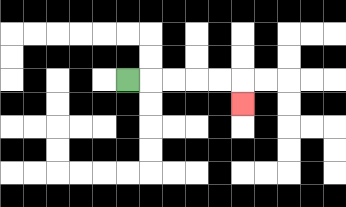{'start': '[5, 3]', 'end': '[10, 4]', 'path_directions': 'R,R,R,R,R,D', 'path_coordinates': '[[5, 3], [6, 3], [7, 3], [8, 3], [9, 3], [10, 3], [10, 4]]'}